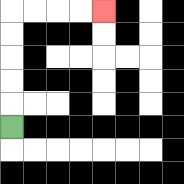{'start': '[0, 5]', 'end': '[4, 0]', 'path_directions': 'U,U,U,U,U,R,R,R,R', 'path_coordinates': '[[0, 5], [0, 4], [0, 3], [0, 2], [0, 1], [0, 0], [1, 0], [2, 0], [3, 0], [4, 0]]'}